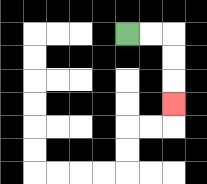{'start': '[5, 1]', 'end': '[7, 4]', 'path_directions': 'R,R,D,D,D', 'path_coordinates': '[[5, 1], [6, 1], [7, 1], [7, 2], [7, 3], [7, 4]]'}